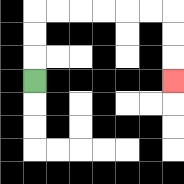{'start': '[1, 3]', 'end': '[7, 3]', 'path_directions': 'U,U,U,R,R,R,R,R,R,D,D,D', 'path_coordinates': '[[1, 3], [1, 2], [1, 1], [1, 0], [2, 0], [3, 0], [4, 0], [5, 0], [6, 0], [7, 0], [7, 1], [7, 2], [7, 3]]'}